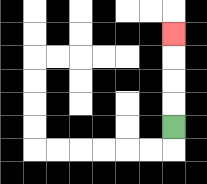{'start': '[7, 5]', 'end': '[7, 1]', 'path_directions': 'U,U,U,U', 'path_coordinates': '[[7, 5], [7, 4], [7, 3], [7, 2], [7, 1]]'}